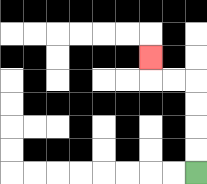{'start': '[8, 7]', 'end': '[6, 2]', 'path_directions': 'U,U,U,U,L,L,U', 'path_coordinates': '[[8, 7], [8, 6], [8, 5], [8, 4], [8, 3], [7, 3], [6, 3], [6, 2]]'}